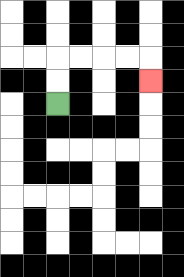{'start': '[2, 4]', 'end': '[6, 3]', 'path_directions': 'U,U,R,R,R,R,D', 'path_coordinates': '[[2, 4], [2, 3], [2, 2], [3, 2], [4, 2], [5, 2], [6, 2], [6, 3]]'}